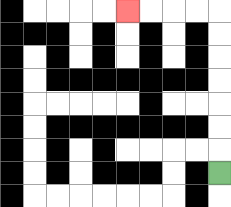{'start': '[9, 7]', 'end': '[5, 0]', 'path_directions': 'U,U,U,U,U,U,U,L,L,L,L', 'path_coordinates': '[[9, 7], [9, 6], [9, 5], [9, 4], [9, 3], [9, 2], [9, 1], [9, 0], [8, 0], [7, 0], [6, 0], [5, 0]]'}